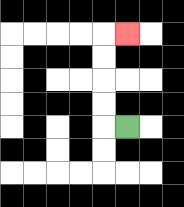{'start': '[5, 5]', 'end': '[5, 1]', 'path_directions': 'L,U,U,U,U,R', 'path_coordinates': '[[5, 5], [4, 5], [4, 4], [4, 3], [4, 2], [4, 1], [5, 1]]'}